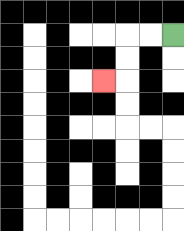{'start': '[7, 1]', 'end': '[4, 3]', 'path_directions': 'L,L,D,D,L', 'path_coordinates': '[[7, 1], [6, 1], [5, 1], [5, 2], [5, 3], [4, 3]]'}